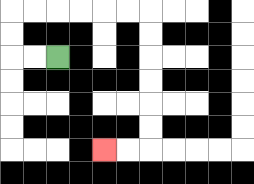{'start': '[2, 2]', 'end': '[4, 6]', 'path_directions': 'L,L,U,U,R,R,R,R,R,R,D,D,D,D,D,D,L,L', 'path_coordinates': '[[2, 2], [1, 2], [0, 2], [0, 1], [0, 0], [1, 0], [2, 0], [3, 0], [4, 0], [5, 0], [6, 0], [6, 1], [6, 2], [6, 3], [6, 4], [6, 5], [6, 6], [5, 6], [4, 6]]'}